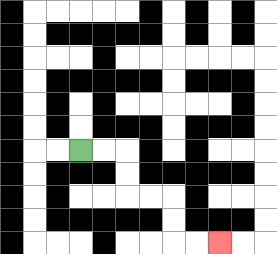{'start': '[3, 6]', 'end': '[9, 10]', 'path_directions': 'R,R,D,D,R,R,D,D,R,R', 'path_coordinates': '[[3, 6], [4, 6], [5, 6], [5, 7], [5, 8], [6, 8], [7, 8], [7, 9], [7, 10], [8, 10], [9, 10]]'}